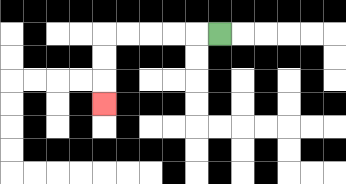{'start': '[9, 1]', 'end': '[4, 4]', 'path_directions': 'L,L,L,L,L,D,D,D', 'path_coordinates': '[[9, 1], [8, 1], [7, 1], [6, 1], [5, 1], [4, 1], [4, 2], [4, 3], [4, 4]]'}